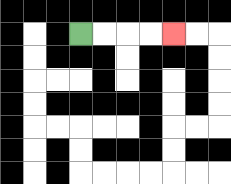{'start': '[3, 1]', 'end': '[7, 1]', 'path_directions': 'R,R,R,R', 'path_coordinates': '[[3, 1], [4, 1], [5, 1], [6, 1], [7, 1]]'}